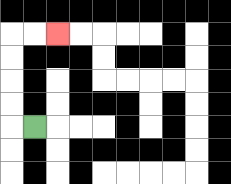{'start': '[1, 5]', 'end': '[2, 1]', 'path_directions': 'L,U,U,U,U,R,R', 'path_coordinates': '[[1, 5], [0, 5], [0, 4], [0, 3], [0, 2], [0, 1], [1, 1], [2, 1]]'}